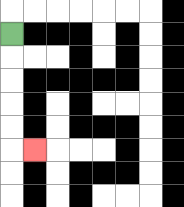{'start': '[0, 1]', 'end': '[1, 6]', 'path_directions': 'D,D,D,D,D,R', 'path_coordinates': '[[0, 1], [0, 2], [0, 3], [0, 4], [0, 5], [0, 6], [1, 6]]'}